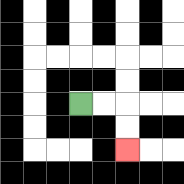{'start': '[3, 4]', 'end': '[5, 6]', 'path_directions': 'R,R,D,D', 'path_coordinates': '[[3, 4], [4, 4], [5, 4], [5, 5], [5, 6]]'}